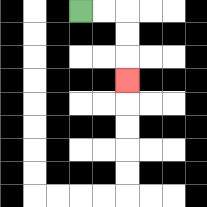{'start': '[3, 0]', 'end': '[5, 3]', 'path_directions': 'R,R,D,D,D', 'path_coordinates': '[[3, 0], [4, 0], [5, 0], [5, 1], [5, 2], [5, 3]]'}